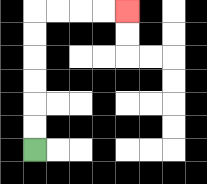{'start': '[1, 6]', 'end': '[5, 0]', 'path_directions': 'U,U,U,U,U,U,R,R,R,R', 'path_coordinates': '[[1, 6], [1, 5], [1, 4], [1, 3], [1, 2], [1, 1], [1, 0], [2, 0], [3, 0], [4, 0], [5, 0]]'}